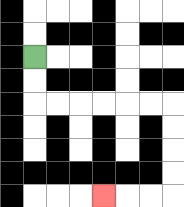{'start': '[1, 2]', 'end': '[4, 8]', 'path_directions': 'D,D,R,R,R,R,R,R,D,D,D,D,L,L,L', 'path_coordinates': '[[1, 2], [1, 3], [1, 4], [2, 4], [3, 4], [4, 4], [5, 4], [6, 4], [7, 4], [7, 5], [7, 6], [7, 7], [7, 8], [6, 8], [5, 8], [4, 8]]'}